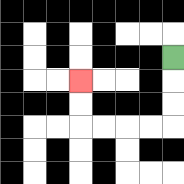{'start': '[7, 2]', 'end': '[3, 3]', 'path_directions': 'D,D,D,L,L,L,L,U,U', 'path_coordinates': '[[7, 2], [7, 3], [7, 4], [7, 5], [6, 5], [5, 5], [4, 5], [3, 5], [3, 4], [3, 3]]'}